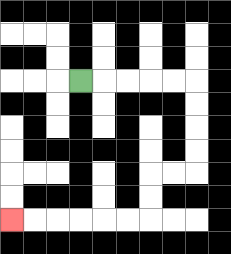{'start': '[3, 3]', 'end': '[0, 9]', 'path_directions': 'R,R,R,R,R,D,D,D,D,L,L,D,D,L,L,L,L,L,L', 'path_coordinates': '[[3, 3], [4, 3], [5, 3], [6, 3], [7, 3], [8, 3], [8, 4], [8, 5], [8, 6], [8, 7], [7, 7], [6, 7], [6, 8], [6, 9], [5, 9], [4, 9], [3, 9], [2, 9], [1, 9], [0, 9]]'}